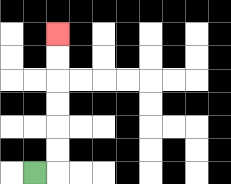{'start': '[1, 7]', 'end': '[2, 1]', 'path_directions': 'R,U,U,U,U,U,U', 'path_coordinates': '[[1, 7], [2, 7], [2, 6], [2, 5], [2, 4], [2, 3], [2, 2], [2, 1]]'}